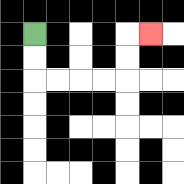{'start': '[1, 1]', 'end': '[6, 1]', 'path_directions': 'D,D,R,R,R,R,U,U,R', 'path_coordinates': '[[1, 1], [1, 2], [1, 3], [2, 3], [3, 3], [4, 3], [5, 3], [5, 2], [5, 1], [6, 1]]'}